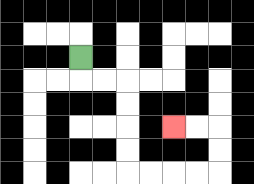{'start': '[3, 2]', 'end': '[7, 5]', 'path_directions': 'D,R,R,D,D,D,D,R,R,R,R,U,U,L,L', 'path_coordinates': '[[3, 2], [3, 3], [4, 3], [5, 3], [5, 4], [5, 5], [5, 6], [5, 7], [6, 7], [7, 7], [8, 7], [9, 7], [9, 6], [9, 5], [8, 5], [7, 5]]'}